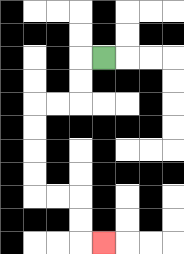{'start': '[4, 2]', 'end': '[4, 10]', 'path_directions': 'L,D,D,L,L,D,D,D,D,R,R,D,D,R', 'path_coordinates': '[[4, 2], [3, 2], [3, 3], [3, 4], [2, 4], [1, 4], [1, 5], [1, 6], [1, 7], [1, 8], [2, 8], [3, 8], [3, 9], [3, 10], [4, 10]]'}